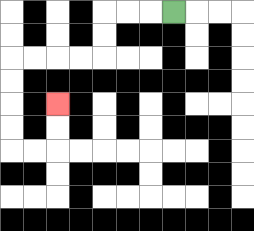{'start': '[7, 0]', 'end': '[2, 4]', 'path_directions': 'L,L,L,D,D,L,L,L,L,D,D,D,D,R,R,U,U', 'path_coordinates': '[[7, 0], [6, 0], [5, 0], [4, 0], [4, 1], [4, 2], [3, 2], [2, 2], [1, 2], [0, 2], [0, 3], [0, 4], [0, 5], [0, 6], [1, 6], [2, 6], [2, 5], [2, 4]]'}